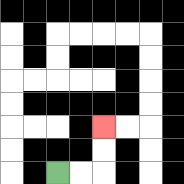{'start': '[2, 7]', 'end': '[4, 5]', 'path_directions': 'R,R,U,U', 'path_coordinates': '[[2, 7], [3, 7], [4, 7], [4, 6], [4, 5]]'}